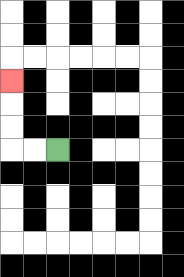{'start': '[2, 6]', 'end': '[0, 3]', 'path_directions': 'L,L,U,U,U', 'path_coordinates': '[[2, 6], [1, 6], [0, 6], [0, 5], [0, 4], [0, 3]]'}